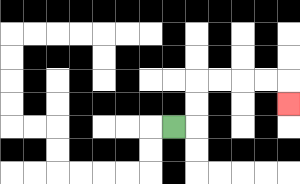{'start': '[7, 5]', 'end': '[12, 4]', 'path_directions': 'R,U,U,R,R,R,R,D', 'path_coordinates': '[[7, 5], [8, 5], [8, 4], [8, 3], [9, 3], [10, 3], [11, 3], [12, 3], [12, 4]]'}